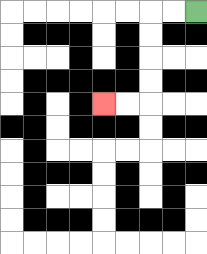{'start': '[8, 0]', 'end': '[4, 4]', 'path_directions': 'L,L,D,D,D,D,L,L', 'path_coordinates': '[[8, 0], [7, 0], [6, 0], [6, 1], [6, 2], [6, 3], [6, 4], [5, 4], [4, 4]]'}